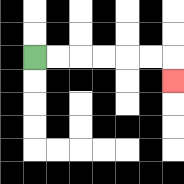{'start': '[1, 2]', 'end': '[7, 3]', 'path_directions': 'R,R,R,R,R,R,D', 'path_coordinates': '[[1, 2], [2, 2], [3, 2], [4, 2], [5, 2], [6, 2], [7, 2], [7, 3]]'}